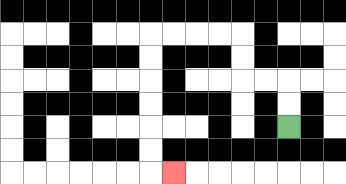{'start': '[12, 5]', 'end': '[7, 7]', 'path_directions': 'U,U,L,L,U,U,L,L,L,L,D,D,D,D,D,D,R', 'path_coordinates': '[[12, 5], [12, 4], [12, 3], [11, 3], [10, 3], [10, 2], [10, 1], [9, 1], [8, 1], [7, 1], [6, 1], [6, 2], [6, 3], [6, 4], [6, 5], [6, 6], [6, 7], [7, 7]]'}